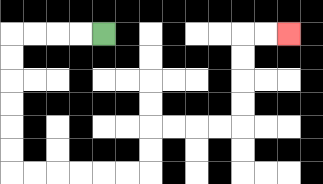{'start': '[4, 1]', 'end': '[12, 1]', 'path_directions': 'L,L,L,L,D,D,D,D,D,D,R,R,R,R,R,R,U,U,R,R,R,R,U,U,U,U,R,R', 'path_coordinates': '[[4, 1], [3, 1], [2, 1], [1, 1], [0, 1], [0, 2], [0, 3], [0, 4], [0, 5], [0, 6], [0, 7], [1, 7], [2, 7], [3, 7], [4, 7], [5, 7], [6, 7], [6, 6], [6, 5], [7, 5], [8, 5], [9, 5], [10, 5], [10, 4], [10, 3], [10, 2], [10, 1], [11, 1], [12, 1]]'}